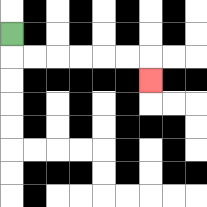{'start': '[0, 1]', 'end': '[6, 3]', 'path_directions': 'D,R,R,R,R,R,R,D', 'path_coordinates': '[[0, 1], [0, 2], [1, 2], [2, 2], [3, 2], [4, 2], [5, 2], [6, 2], [6, 3]]'}